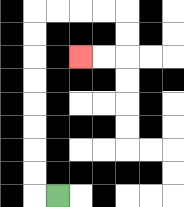{'start': '[2, 8]', 'end': '[3, 2]', 'path_directions': 'L,U,U,U,U,U,U,U,U,R,R,R,R,D,D,L,L', 'path_coordinates': '[[2, 8], [1, 8], [1, 7], [1, 6], [1, 5], [1, 4], [1, 3], [1, 2], [1, 1], [1, 0], [2, 0], [3, 0], [4, 0], [5, 0], [5, 1], [5, 2], [4, 2], [3, 2]]'}